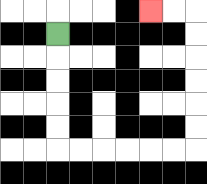{'start': '[2, 1]', 'end': '[6, 0]', 'path_directions': 'D,D,D,D,D,R,R,R,R,R,R,U,U,U,U,U,U,L,L', 'path_coordinates': '[[2, 1], [2, 2], [2, 3], [2, 4], [2, 5], [2, 6], [3, 6], [4, 6], [5, 6], [6, 6], [7, 6], [8, 6], [8, 5], [8, 4], [8, 3], [8, 2], [8, 1], [8, 0], [7, 0], [6, 0]]'}